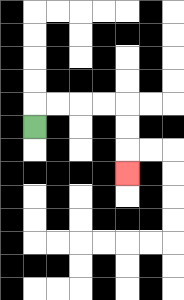{'start': '[1, 5]', 'end': '[5, 7]', 'path_directions': 'U,R,R,R,R,D,D,D', 'path_coordinates': '[[1, 5], [1, 4], [2, 4], [3, 4], [4, 4], [5, 4], [5, 5], [5, 6], [5, 7]]'}